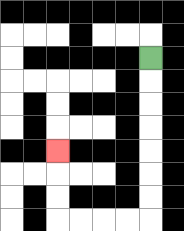{'start': '[6, 2]', 'end': '[2, 6]', 'path_directions': 'D,D,D,D,D,D,D,L,L,L,L,U,U,U', 'path_coordinates': '[[6, 2], [6, 3], [6, 4], [6, 5], [6, 6], [6, 7], [6, 8], [6, 9], [5, 9], [4, 9], [3, 9], [2, 9], [2, 8], [2, 7], [2, 6]]'}